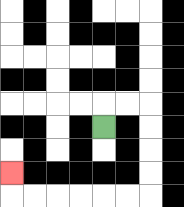{'start': '[4, 5]', 'end': '[0, 7]', 'path_directions': 'U,R,R,D,D,D,D,L,L,L,L,L,L,U', 'path_coordinates': '[[4, 5], [4, 4], [5, 4], [6, 4], [6, 5], [6, 6], [6, 7], [6, 8], [5, 8], [4, 8], [3, 8], [2, 8], [1, 8], [0, 8], [0, 7]]'}